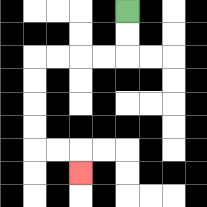{'start': '[5, 0]', 'end': '[3, 7]', 'path_directions': 'D,D,L,L,L,L,D,D,D,D,R,R,D', 'path_coordinates': '[[5, 0], [5, 1], [5, 2], [4, 2], [3, 2], [2, 2], [1, 2], [1, 3], [1, 4], [1, 5], [1, 6], [2, 6], [3, 6], [3, 7]]'}